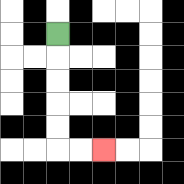{'start': '[2, 1]', 'end': '[4, 6]', 'path_directions': 'D,D,D,D,D,R,R', 'path_coordinates': '[[2, 1], [2, 2], [2, 3], [2, 4], [2, 5], [2, 6], [3, 6], [4, 6]]'}